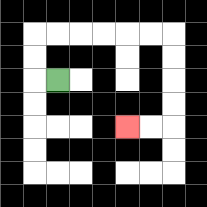{'start': '[2, 3]', 'end': '[5, 5]', 'path_directions': 'L,U,U,R,R,R,R,R,R,D,D,D,D,L,L', 'path_coordinates': '[[2, 3], [1, 3], [1, 2], [1, 1], [2, 1], [3, 1], [4, 1], [5, 1], [6, 1], [7, 1], [7, 2], [7, 3], [7, 4], [7, 5], [6, 5], [5, 5]]'}